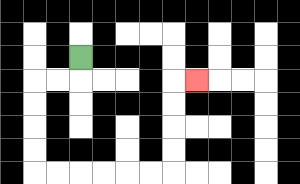{'start': '[3, 2]', 'end': '[8, 3]', 'path_directions': 'D,L,L,D,D,D,D,R,R,R,R,R,R,U,U,U,U,R', 'path_coordinates': '[[3, 2], [3, 3], [2, 3], [1, 3], [1, 4], [1, 5], [1, 6], [1, 7], [2, 7], [3, 7], [4, 7], [5, 7], [6, 7], [7, 7], [7, 6], [7, 5], [7, 4], [7, 3], [8, 3]]'}